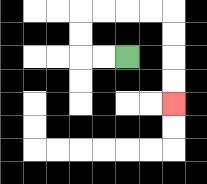{'start': '[5, 2]', 'end': '[7, 4]', 'path_directions': 'L,L,U,U,R,R,R,R,D,D,D,D', 'path_coordinates': '[[5, 2], [4, 2], [3, 2], [3, 1], [3, 0], [4, 0], [5, 0], [6, 0], [7, 0], [7, 1], [7, 2], [7, 3], [7, 4]]'}